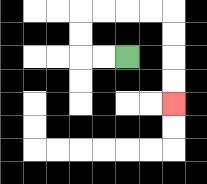{'start': '[5, 2]', 'end': '[7, 4]', 'path_directions': 'L,L,U,U,R,R,R,R,D,D,D,D', 'path_coordinates': '[[5, 2], [4, 2], [3, 2], [3, 1], [3, 0], [4, 0], [5, 0], [6, 0], [7, 0], [7, 1], [7, 2], [7, 3], [7, 4]]'}